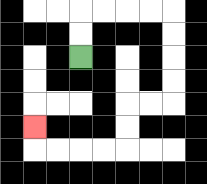{'start': '[3, 2]', 'end': '[1, 5]', 'path_directions': 'U,U,R,R,R,R,D,D,D,D,L,L,D,D,L,L,L,L,U', 'path_coordinates': '[[3, 2], [3, 1], [3, 0], [4, 0], [5, 0], [6, 0], [7, 0], [7, 1], [7, 2], [7, 3], [7, 4], [6, 4], [5, 4], [5, 5], [5, 6], [4, 6], [3, 6], [2, 6], [1, 6], [1, 5]]'}